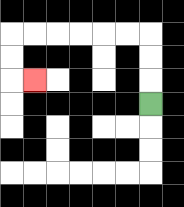{'start': '[6, 4]', 'end': '[1, 3]', 'path_directions': 'U,U,U,L,L,L,L,L,L,D,D,R', 'path_coordinates': '[[6, 4], [6, 3], [6, 2], [6, 1], [5, 1], [4, 1], [3, 1], [2, 1], [1, 1], [0, 1], [0, 2], [0, 3], [1, 3]]'}